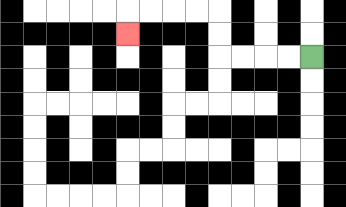{'start': '[13, 2]', 'end': '[5, 1]', 'path_directions': 'L,L,L,L,U,U,L,L,L,L,D', 'path_coordinates': '[[13, 2], [12, 2], [11, 2], [10, 2], [9, 2], [9, 1], [9, 0], [8, 0], [7, 0], [6, 0], [5, 0], [5, 1]]'}